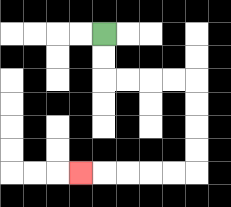{'start': '[4, 1]', 'end': '[3, 7]', 'path_directions': 'D,D,R,R,R,R,D,D,D,D,L,L,L,L,L', 'path_coordinates': '[[4, 1], [4, 2], [4, 3], [5, 3], [6, 3], [7, 3], [8, 3], [8, 4], [8, 5], [8, 6], [8, 7], [7, 7], [6, 7], [5, 7], [4, 7], [3, 7]]'}